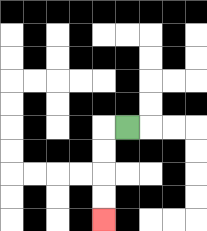{'start': '[5, 5]', 'end': '[4, 9]', 'path_directions': 'L,D,D,D,D', 'path_coordinates': '[[5, 5], [4, 5], [4, 6], [4, 7], [4, 8], [4, 9]]'}